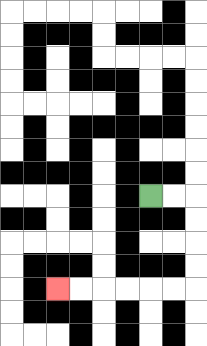{'start': '[6, 8]', 'end': '[2, 12]', 'path_directions': 'R,R,D,D,D,D,L,L,L,L,L,L', 'path_coordinates': '[[6, 8], [7, 8], [8, 8], [8, 9], [8, 10], [8, 11], [8, 12], [7, 12], [6, 12], [5, 12], [4, 12], [3, 12], [2, 12]]'}